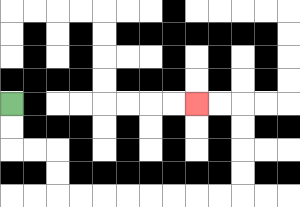{'start': '[0, 4]', 'end': '[8, 4]', 'path_directions': 'D,D,R,R,D,D,R,R,R,R,R,R,R,R,U,U,U,U,L,L', 'path_coordinates': '[[0, 4], [0, 5], [0, 6], [1, 6], [2, 6], [2, 7], [2, 8], [3, 8], [4, 8], [5, 8], [6, 8], [7, 8], [8, 8], [9, 8], [10, 8], [10, 7], [10, 6], [10, 5], [10, 4], [9, 4], [8, 4]]'}